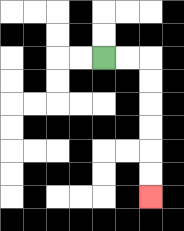{'start': '[4, 2]', 'end': '[6, 8]', 'path_directions': 'R,R,D,D,D,D,D,D', 'path_coordinates': '[[4, 2], [5, 2], [6, 2], [6, 3], [6, 4], [6, 5], [6, 6], [6, 7], [6, 8]]'}